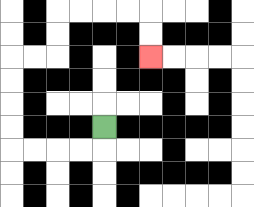{'start': '[4, 5]', 'end': '[6, 2]', 'path_directions': 'D,L,L,L,L,U,U,U,U,R,R,U,U,R,R,R,R,D,D', 'path_coordinates': '[[4, 5], [4, 6], [3, 6], [2, 6], [1, 6], [0, 6], [0, 5], [0, 4], [0, 3], [0, 2], [1, 2], [2, 2], [2, 1], [2, 0], [3, 0], [4, 0], [5, 0], [6, 0], [6, 1], [6, 2]]'}